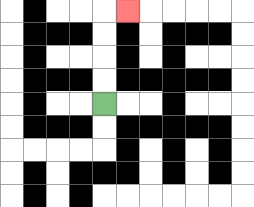{'start': '[4, 4]', 'end': '[5, 0]', 'path_directions': 'U,U,U,U,R', 'path_coordinates': '[[4, 4], [4, 3], [4, 2], [4, 1], [4, 0], [5, 0]]'}